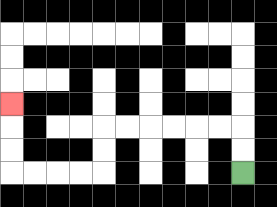{'start': '[10, 7]', 'end': '[0, 4]', 'path_directions': 'U,U,L,L,L,L,L,L,D,D,L,L,L,L,U,U,U', 'path_coordinates': '[[10, 7], [10, 6], [10, 5], [9, 5], [8, 5], [7, 5], [6, 5], [5, 5], [4, 5], [4, 6], [4, 7], [3, 7], [2, 7], [1, 7], [0, 7], [0, 6], [0, 5], [0, 4]]'}